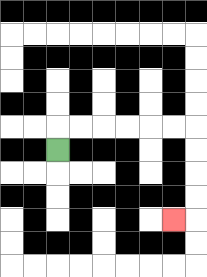{'start': '[2, 6]', 'end': '[7, 9]', 'path_directions': 'U,R,R,R,R,R,R,D,D,D,D,L', 'path_coordinates': '[[2, 6], [2, 5], [3, 5], [4, 5], [5, 5], [6, 5], [7, 5], [8, 5], [8, 6], [8, 7], [8, 8], [8, 9], [7, 9]]'}